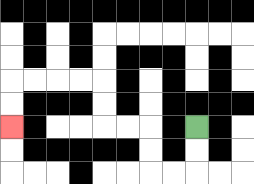{'start': '[8, 5]', 'end': '[0, 5]', 'path_directions': 'D,D,L,L,U,U,L,L,U,U,L,L,L,L,D,D', 'path_coordinates': '[[8, 5], [8, 6], [8, 7], [7, 7], [6, 7], [6, 6], [6, 5], [5, 5], [4, 5], [4, 4], [4, 3], [3, 3], [2, 3], [1, 3], [0, 3], [0, 4], [0, 5]]'}